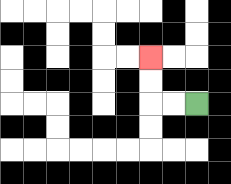{'start': '[8, 4]', 'end': '[6, 2]', 'path_directions': 'L,L,U,U', 'path_coordinates': '[[8, 4], [7, 4], [6, 4], [6, 3], [6, 2]]'}